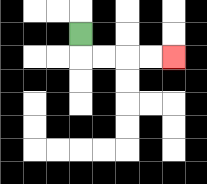{'start': '[3, 1]', 'end': '[7, 2]', 'path_directions': 'D,R,R,R,R', 'path_coordinates': '[[3, 1], [3, 2], [4, 2], [5, 2], [6, 2], [7, 2]]'}